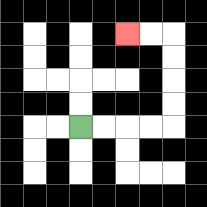{'start': '[3, 5]', 'end': '[5, 1]', 'path_directions': 'R,R,R,R,U,U,U,U,L,L', 'path_coordinates': '[[3, 5], [4, 5], [5, 5], [6, 5], [7, 5], [7, 4], [7, 3], [7, 2], [7, 1], [6, 1], [5, 1]]'}